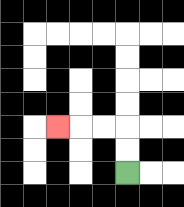{'start': '[5, 7]', 'end': '[2, 5]', 'path_directions': 'U,U,L,L,L', 'path_coordinates': '[[5, 7], [5, 6], [5, 5], [4, 5], [3, 5], [2, 5]]'}